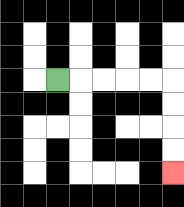{'start': '[2, 3]', 'end': '[7, 7]', 'path_directions': 'R,R,R,R,R,D,D,D,D', 'path_coordinates': '[[2, 3], [3, 3], [4, 3], [5, 3], [6, 3], [7, 3], [7, 4], [7, 5], [7, 6], [7, 7]]'}